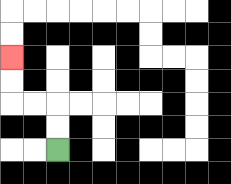{'start': '[2, 6]', 'end': '[0, 2]', 'path_directions': 'U,U,L,L,U,U', 'path_coordinates': '[[2, 6], [2, 5], [2, 4], [1, 4], [0, 4], [0, 3], [0, 2]]'}